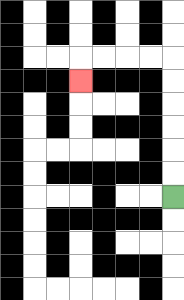{'start': '[7, 8]', 'end': '[3, 3]', 'path_directions': 'U,U,U,U,U,U,L,L,L,L,D', 'path_coordinates': '[[7, 8], [7, 7], [7, 6], [7, 5], [7, 4], [7, 3], [7, 2], [6, 2], [5, 2], [4, 2], [3, 2], [3, 3]]'}